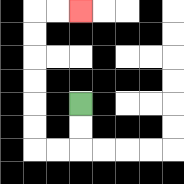{'start': '[3, 4]', 'end': '[3, 0]', 'path_directions': 'D,D,L,L,U,U,U,U,U,U,R,R', 'path_coordinates': '[[3, 4], [3, 5], [3, 6], [2, 6], [1, 6], [1, 5], [1, 4], [1, 3], [1, 2], [1, 1], [1, 0], [2, 0], [3, 0]]'}